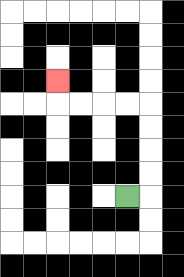{'start': '[5, 8]', 'end': '[2, 3]', 'path_directions': 'R,U,U,U,U,L,L,L,L,U', 'path_coordinates': '[[5, 8], [6, 8], [6, 7], [6, 6], [6, 5], [6, 4], [5, 4], [4, 4], [3, 4], [2, 4], [2, 3]]'}